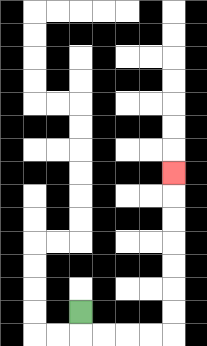{'start': '[3, 13]', 'end': '[7, 7]', 'path_directions': 'D,R,R,R,R,U,U,U,U,U,U,U', 'path_coordinates': '[[3, 13], [3, 14], [4, 14], [5, 14], [6, 14], [7, 14], [7, 13], [7, 12], [7, 11], [7, 10], [7, 9], [7, 8], [7, 7]]'}